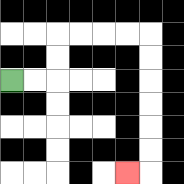{'start': '[0, 3]', 'end': '[5, 7]', 'path_directions': 'R,R,U,U,R,R,R,R,D,D,D,D,D,D,L', 'path_coordinates': '[[0, 3], [1, 3], [2, 3], [2, 2], [2, 1], [3, 1], [4, 1], [5, 1], [6, 1], [6, 2], [6, 3], [6, 4], [6, 5], [6, 6], [6, 7], [5, 7]]'}